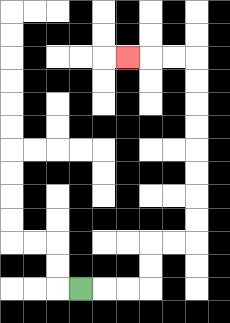{'start': '[3, 12]', 'end': '[5, 2]', 'path_directions': 'R,R,R,U,U,R,R,U,U,U,U,U,U,U,U,L,L,L', 'path_coordinates': '[[3, 12], [4, 12], [5, 12], [6, 12], [6, 11], [6, 10], [7, 10], [8, 10], [8, 9], [8, 8], [8, 7], [8, 6], [8, 5], [8, 4], [8, 3], [8, 2], [7, 2], [6, 2], [5, 2]]'}